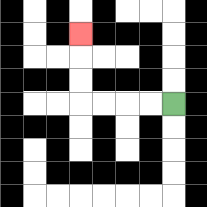{'start': '[7, 4]', 'end': '[3, 1]', 'path_directions': 'L,L,L,L,U,U,U', 'path_coordinates': '[[7, 4], [6, 4], [5, 4], [4, 4], [3, 4], [3, 3], [3, 2], [3, 1]]'}